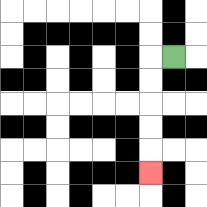{'start': '[7, 2]', 'end': '[6, 7]', 'path_directions': 'L,D,D,D,D,D', 'path_coordinates': '[[7, 2], [6, 2], [6, 3], [6, 4], [6, 5], [6, 6], [6, 7]]'}